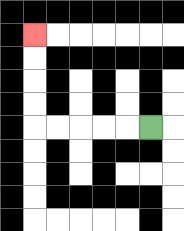{'start': '[6, 5]', 'end': '[1, 1]', 'path_directions': 'L,L,L,L,L,U,U,U,U', 'path_coordinates': '[[6, 5], [5, 5], [4, 5], [3, 5], [2, 5], [1, 5], [1, 4], [1, 3], [1, 2], [1, 1]]'}